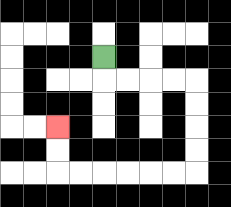{'start': '[4, 2]', 'end': '[2, 5]', 'path_directions': 'D,R,R,R,R,D,D,D,D,L,L,L,L,L,L,U,U', 'path_coordinates': '[[4, 2], [4, 3], [5, 3], [6, 3], [7, 3], [8, 3], [8, 4], [8, 5], [8, 6], [8, 7], [7, 7], [6, 7], [5, 7], [4, 7], [3, 7], [2, 7], [2, 6], [2, 5]]'}